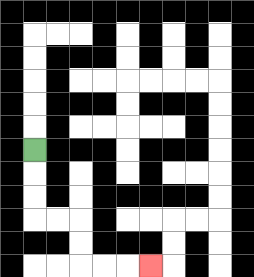{'start': '[1, 6]', 'end': '[6, 11]', 'path_directions': 'D,D,D,R,R,D,D,R,R,R', 'path_coordinates': '[[1, 6], [1, 7], [1, 8], [1, 9], [2, 9], [3, 9], [3, 10], [3, 11], [4, 11], [5, 11], [6, 11]]'}